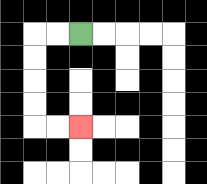{'start': '[3, 1]', 'end': '[3, 5]', 'path_directions': 'L,L,D,D,D,D,R,R', 'path_coordinates': '[[3, 1], [2, 1], [1, 1], [1, 2], [1, 3], [1, 4], [1, 5], [2, 5], [3, 5]]'}